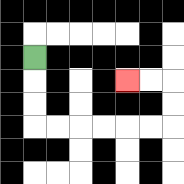{'start': '[1, 2]', 'end': '[5, 3]', 'path_directions': 'D,D,D,R,R,R,R,R,R,U,U,L,L', 'path_coordinates': '[[1, 2], [1, 3], [1, 4], [1, 5], [2, 5], [3, 5], [4, 5], [5, 5], [6, 5], [7, 5], [7, 4], [7, 3], [6, 3], [5, 3]]'}